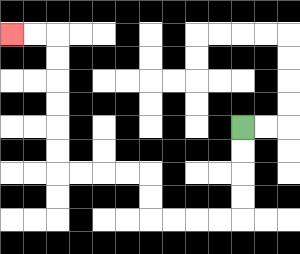{'start': '[10, 5]', 'end': '[0, 1]', 'path_directions': 'D,D,D,D,L,L,L,L,U,U,L,L,L,L,U,U,U,U,U,U,L,L', 'path_coordinates': '[[10, 5], [10, 6], [10, 7], [10, 8], [10, 9], [9, 9], [8, 9], [7, 9], [6, 9], [6, 8], [6, 7], [5, 7], [4, 7], [3, 7], [2, 7], [2, 6], [2, 5], [2, 4], [2, 3], [2, 2], [2, 1], [1, 1], [0, 1]]'}